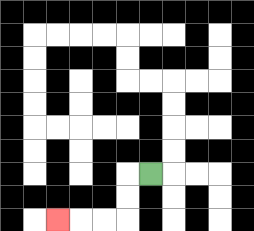{'start': '[6, 7]', 'end': '[2, 9]', 'path_directions': 'L,D,D,L,L,L', 'path_coordinates': '[[6, 7], [5, 7], [5, 8], [5, 9], [4, 9], [3, 9], [2, 9]]'}